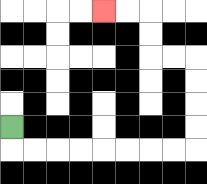{'start': '[0, 5]', 'end': '[4, 0]', 'path_directions': 'D,R,R,R,R,R,R,R,R,U,U,U,U,L,L,U,U,L,L', 'path_coordinates': '[[0, 5], [0, 6], [1, 6], [2, 6], [3, 6], [4, 6], [5, 6], [6, 6], [7, 6], [8, 6], [8, 5], [8, 4], [8, 3], [8, 2], [7, 2], [6, 2], [6, 1], [6, 0], [5, 0], [4, 0]]'}